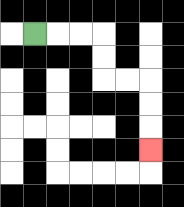{'start': '[1, 1]', 'end': '[6, 6]', 'path_directions': 'R,R,R,D,D,R,R,D,D,D', 'path_coordinates': '[[1, 1], [2, 1], [3, 1], [4, 1], [4, 2], [4, 3], [5, 3], [6, 3], [6, 4], [6, 5], [6, 6]]'}